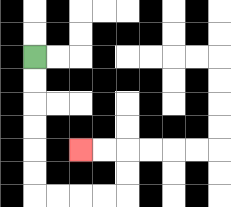{'start': '[1, 2]', 'end': '[3, 6]', 'path_directions': 'D,D,D,D,D,D,R,R,R,R,U,U,L,L', 'path_coordinates': '[[1, 2], [1, 3], [1, 4], [1, 5], [1, 6], [1, 7], [1, 8], [2, 8], [3, 8], [4, 8], [5, 8], [5, 7], [5, 6], [4, 6], [3, 6]]'}